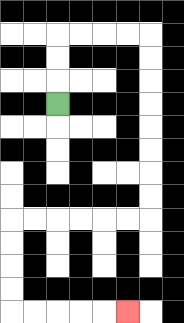{'start': '[2, 4]', 'end': '[5, 13]', 'path_directions': 'U,U,U,R,R,R,R,D,D,D,D,D,D,D,D,L,L,L,L,L,L,D,D,D,D,R,R,R,R,R', 'path_coordinates': '[[2, 4], [2, 3], [2, 2], [2, 1], [3, 1], [4, 1], [5, 1], [6, 1], [6, 2], [6, 3], [6, 4], [6, 5], [6, 6], [6, 7], [6, 8], [6, 9], [5, 9], [4, 9], [3, 9], [2, 9], [1, 9], [0, 9], [0, 10], [0, 11], [0, 12], [0, 13], [1, 13], [2, 13], [3, 13], [4, 13], [5, 13]]'}